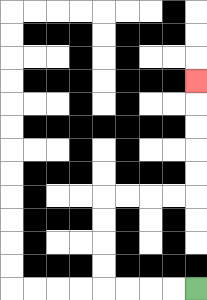{'start': '[8, 12]', 'end': '[8, 3]', 'path_directions': 'L,L,L,L,U,U,U,U,R,R,R,R,U,U,U,U,U', 'path_coordinates': '[[8, 12], [7, 12], [6, 12], [5, 12], [4, 12], [4, 11], [4, 10], [4, 9], [4, 8], [5, 8], [6, 8], [7, 8], [8, 8], [8, 7], [8, 6], [8, 5], [8, 4], [8, 3]]'}